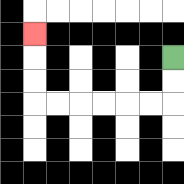{'start': '[7, 2]', 'end': '[1, 1]', 'path_directions': 'D,D,L,L,L,L,L,L,U,U,U', 'path_coordinates': '[[7, 2], [7, 3], [7, 4], [6, 4], [5, 4], [4, 4], [3, 4], [2, 4], [1, 4], [1, 3], [1, 2], [1, 1]]'}